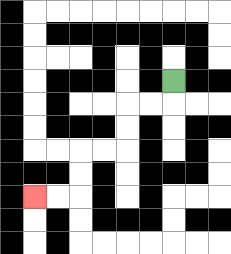{'start': '[7, 3]', 'end': '[1, 8]', 'path_directions': 'D,L,L,D,D,L,L,D,D,L,L', 'path_coordinates': '[[7, 3], [7, 4], [6, 4], [5, 4], [5, 5], [5, 6], [4, 6], [3, 6], [3, 7], [3, 8], [2, 8], [1, 8]]'}